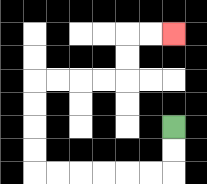{'start': '[7, 5]', 'end': '[7, 1]', 'path_directions': 'D,D,L,L,L,L,L,L,U,U,U,U,R,R,R,R,U,U,R,R', 'path_coordinates': '[[7, 5], [7, 6], [7, 7], [6, 7], [5, 7], [4, 7], [3, 7], [2, 7], [1, 7], [1, 6], [1, 5], [1, 4], [1, 3], [2, 3], [3, 3], [4, 3], [5, 3], [5, 2], [5, 1], [6, 1], [7, 1]]'}